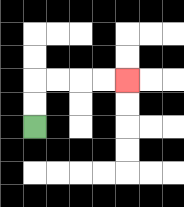{'start': '[1, 5]', 'end': '[5, 3]', 'path_directions': 'U,U,R,R,R,R', 'path_coordinates': '[[1, 5], [1, 4], [1, 3], [2, 3], [3, 3], [4, 3], [5, 3]]'}